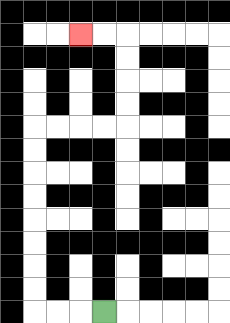{'start': '[4, 13]', 'end': '[3, 1]', 'path_directions': 'L,L,L,U,U,U,U,U,U,U,U,R,R,R,R,U,U,U,U,L,L', 'path_coordinates': '[[4, 13], [3, 13], [2, 13], [1, 13], [1, 12], [1, 11], [1, 10], [1, 9], [1, 8], [1, 7], [1, 6], [1, 5], [2, 5], [3, 5], [4, 5], [5, 5], [5, 4], [5, 3], [5, 2], [5, 1], [4, 1], [3, 1]]'}